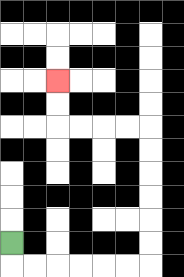{'start': '[0, 10]', 'end': '[2, 3]', 'path_directions': 'D,R,R,R,R,R,R,U,U,U,U,U,U,L,L,L,L,U,U', 'path_coordinates': '[[0, 10], [0, 11], [1, 11], [2, 11], [3, 11], [4, 11], [5, 11], [6, 11], [6, 10], [6, 9], [6, 8], [6, 7], [6, 6], [6, 5], [5, 5], [4, 5], [3, 5], [2, 5], [2, 4], [2, 3]]'}